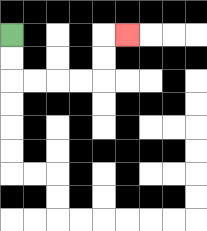{'start': '[0, 1]', 'end': '[5, 1]', 'path_directions': 'D,D,R,R,R,R,U,U,R', 'path_coordinates': '[[0, 1], [0, 2], [0, 3], [1, 3], [2, 3], [3, 3], [4, 3], [4, 2], [4, 1], [5, 1]]'}